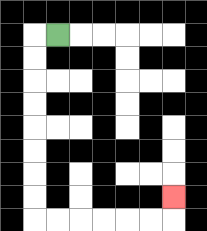{'start': '[2, 1]', 'end': '[7, 8]', 'path_directions': 'L,D,D,D,D,D,D,D,D,R,R,R,R,R,R,U', 'path_coordinates': '[[2, 1], [1, 1], [1, 2], [1, 3], [1, 4], [1, 5], [1, 6], [1, 7], [1, 8], [1, 9], [2, 9], [3, 9], [4, 9], [5, 9], [6, 9], [7, 9], [7, 8]]'}